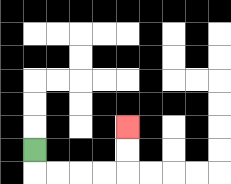{'start': '[1, 6]', 'end': '[5, 5]', 'path_directions': 'D,R,R,R,R,U,U', 'path_coordinates': '[[1, 6], [1, 7], [2, 7], [3, 7], [4, 7], [5, 7], [5, 6], [5, 5]]'}